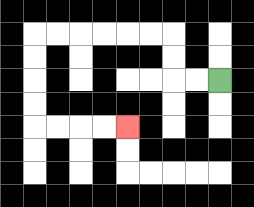{'start': '[9, 3]', 'end': '[5, 5]', 'path_directions': 'L,L,U,U,L,L,L,L,L,L,D,D,D,D,R,R,R,R', 'path_coordinates': '[[9, 3], [8, 3], [7, 3], [7, 2], [7, 1], [6, 1], [5, 1], [4, 1], [3, 1], [2, 1], [1, 1], [1, 2], [1, 3], [1, 4], [1, 5], [2, 5], [3, 5], [4, 5], [5, 5]]'}